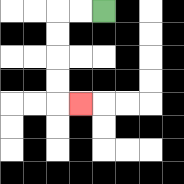{'start': '[4, 0]', 'end': '[3, 4]', 'path_directions': 'L,L,D,D,D,D,R', 'path_coordinates': '[[4, 0], [3, 0], [2, 0], [2, 1], [2, 2], [2, 3], [2, 4], [3, 4]]'}